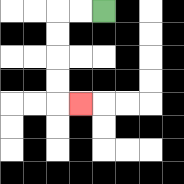{'start': '[4, 0]', 'end': '[3, 4]', 'path_directions': 'L,L,D,D,D,D,R', 'path_coordinates': '[[4, 0], [3, 0], [2, 0], [2, 1], [2, 2], [2, 3], [2, 4], [3, 4]]'}